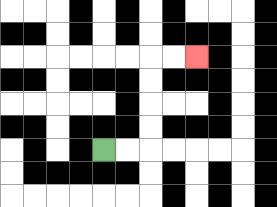{'start': '[4, 6]', 'end': '[8, 2]', 'path_directions': 'R,R,U,U,U,U,R,R', 'path_coordinates': '[[4, 6], [5, 6], [6, 6], [6, 5], [6, 4], [6, 3], [6, 2], [7, 2], [8, 2]]'}